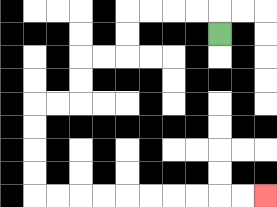{'start': '[9, 1]', 'end': '[11, 8]', 'path_directions': 'U,L,L,L,L,D,D,L,L,D,D,L,L,D,D,D,D,R,R,R,R,R,R,R,R,R,R', 'path_coordinates': '[[9, 1], [9, 0], [8, 0], [7, 0], [6, 0], [5, 0], [5, 1], [5, 2], [4, 2], [3, 2], [3, 3], [3, 4], [2, 4], [1, 4], [1, 5], [1, 6], [1, 7], [1, 8], [2, 8], [3, 8], [4, 8], [5, 8], [6, 8], [7, 8], [8, 8], [9, 8], [10, 8], [11, 8]]'}